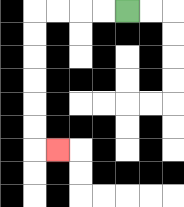{'start': '[5, 0]', 'end': '[2, 6]', 'path_directions': 'L,L,L,L,D,D,D,D,D,D,R', 'path_coordinates': '[[5, 0], [4, 0], [3, 0], [2, 0], [1, 0], [1, 1], [1, 2], [1, 3], [1, 4], [1, 5], [1, 6], [2, 6]]'}